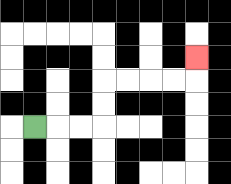{'start': '[1, 5]', 'end': '[8, 2]', 'path_directions': 'R,R,R,U,U,R,R,R,R,U', 'path_coordinates': '[[1, 5], [2, 5], [3, 5], [4, 5], [4, 4], [4, 3], [5, 3], [6, 3], [7, 3], [8, 3], [8, 2]]'}